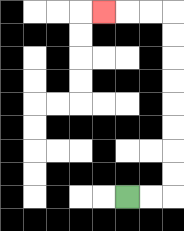{'start': '[5, 8]', 'end': '[4, 0]', 'path_directions': 'R,R,U,U,U,U,U,U,U,U,L,L,L', 'path_coordinates': '[[5, 8], [6, 8], [7, 8], [7, 7], [7, 6], [7, 5], [7, 4], [7, 3], [7, 2], [7, 1], [7, 0], [6, 0], [5, 0], [4, 0]]'}